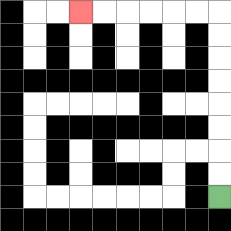{'start': '[9, 8]', 'end': '[3, 0]', 'path_directions': 'U,U,U,U,U,U,U,U,L,L,L,L,L,L', 'path_coordinates': '[[9, 8], [9, 7], [9, 6], [9, 5], [9, 4], [9, 3], [9, 2], [9, 1], [9, 0], [8, 0], [7, 0], [6, 0], [5, 0], [4, 0], [3, 0]]'}